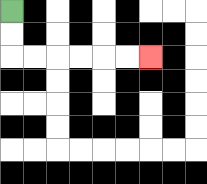{'start': '[0, 0]', 'end': '[6, 2]', 'path_directions': 'D,D,R,R,R,R,R,R', 'path_coordinates': '[[0, 0], [0, 1], [0, 2], [1, 2], [2, 2], [3, 2], [4, 2], [5, 2], [6, 2]]'}